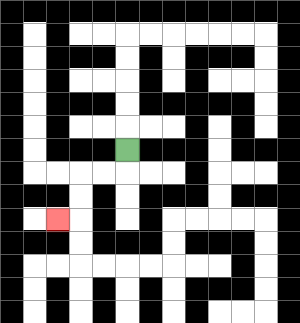{'start': '[5, 6]', 'end': '[2, 9]', 'path_directions': 'D,L,L,D,D,L', 'path_coordinates': '[[5, 6], [5, 7], [4, 7], [3, 7], [3, 8], [3, 9], [2, 9]]'}